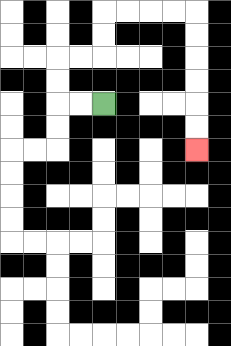{'start': '[4, 4]', 'end': '[8, 6]', 'path_directions': 'L,L,U,U,R,R,U,U,R,R,R,R,D,D,D,D,D,D', 'path_coordinates': '[[4, 4], [3, 4], [2, 4], [2, 3], [2, 2], [3, 2], [4, 2], [4, 1], [4, 0], [5, 0], [6, 0], [7, 0], [8, 0], [8, 1], [8, 2], [8, 3], [8, 4], [8, 5], [8, 6]]'}